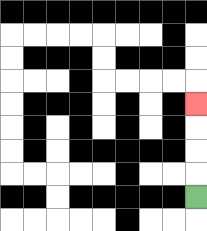{'start': '[8, 8]', 'end': '[8, 4]', 'path_directions': 'U,U,U,U', 'path_coordinates': '[[8, 8], [8, 7], [8, 6], [8, 5], [8, 4]]'}